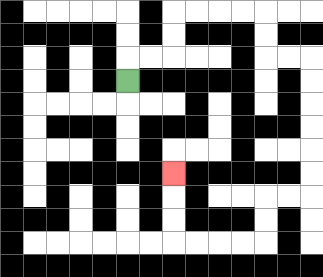{'start': '[5, 3]', 'end': '[7, 7]', 'path_directions': 'U,R,R,U,U,R,R,R,R,D,D,R,R,D,D,D,D,D,D,L,L,D,D,L,L,L,L,U,U,U', 'path_coordinates': '[[5, 3], [5, 2], [6, 2], [7, 2], [7, 1], [7, 0], [8, 0], [9, 0], [10, 0], [11, 0], [11, 1], [11, 2], [12, 2], [13, 2], [13, 3], [13, 4], [13, 5], [13, 6], [13, 7], [13, 8], [12, 8], [11, 8], [11, 9], [11, 10], [10, 10], [9, 10], [8, 10], [7, 10], [7, 9], [7, 8], [7, 7]]'}